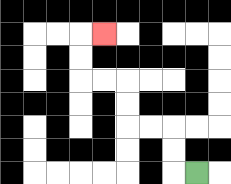{'start': '[8, 7]', 'end': '[4, 1]', 'path_directions': 'L,U,U,L,L,U,U,L,L,U,U,R', 'path_coordinates': '[[8, 7], [7, 7], [7, 6], [7, 5], [6, 5], [5, 5], [5, 4], [5, 3], [4, 3], [3, 3], [3, 2], [3, 1], [4, 1]]'}